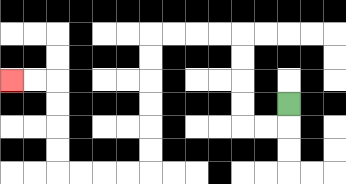{'start': '[12, 4]', 'end': '[0, 3]', 'path_directions': 'D,L,L,U,U,U,U,L,L,L,L,D,D,D,D,D,D,L,L,L,L,U,U,U,U,L,L', 'path_coordinates': '[[12, 4], [12, 5], [11, 5], [10, 5], [10, 4], [10, 3], [10, 2], [10, 1], [9, 1], [8, 1], [7, 1], [6, 1], [6, 2], [6, 3], [6, 4], [6, 5], [6, 6], [6, 7], [5, 7], [4, 7], [3, 7], [2, 7], [2, 6], [2, 5], [2, 4], [2, 3], [1, 3], [0, 3]]'}